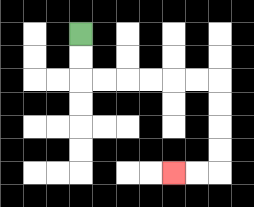{'start': '[3, 1]', 'end': '[7, 7]', 'path_directions': 'D,D,R,R,R,R,R,R,D,D,D,D,L,L', 'path_coordinates': '[[3, 1], [3, 2], [3, 3], [4, 3], [5, 3], [6, 3], [7, 3], [8, 3], [9, 3], [9, 4], [9, 5], [9, 6], [9, 7], [8, 7], [7, 7]]'}